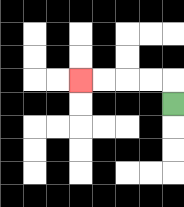{'start': '[7, 4]', 'end': '[3, 3]', 'path_directions': 'U,L,L,L,L', 'path_coordinates': '[[7, 4], [7, 3], [6, 3], [5, 3], [4, 3], [3, 3]]'}